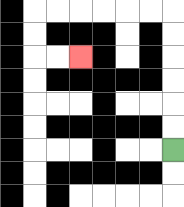{'start': '[7, 6]', 'end': '[3, 2]', 'path_directions': 'U,U,U,U,U,U,L,L,L,L,L,L,D,D,R,R', 'path_coordinates': '[[7, 6], [7, 5], [7, 4], [7, 3], [7, 2], [7, 1], [7, 0], [6, 0], [5, 0], [4, 0], [3, 0], [2, 0], [1, 0], [1, 1], [1, 2], [2, 2], [3, 2]]'}